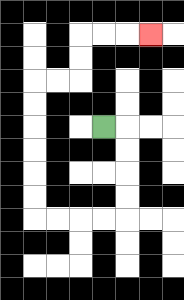{'start': '[4, 5]', 'end': '[6, 1]', 'path_directions': 'R,D,D,D,D,L,L,L,L,U,U,U,U,U,U,R,R,U,U,R,R,R', 'path_coordinates': '[[4, 5], [5, 5], [5, 6], [5, 7], [5, 8], [5, 9], [4, 9], [3, 9], [2, 9], [1, 9], [1, 8], [1, 7], [1, 6], [1, 5], [1, 4], [1, 3], [2, 3], [3, 3], [3, 2], [3, 1], [4, 1], [5, 1], [6, 1]]'}